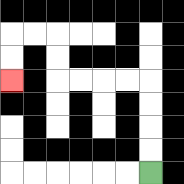{'start': '[6, 7]', 'end': '[0, 3]', 'path_directions': 'U,U,U,U,L,L,L,L,U,U,L,L,D,D', 'path_coordinates': '[[6, 7], [6, 6], [6, 5], [6, 4], [6, 3], [5, 3], [4, 3], [3, 3], [2, 3], [2, 2], [2, 1], [1, 1], [0, 1], [0, 2], [0, 3]]'}